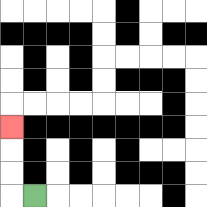{'start': '[1, 8]', 'end': '[0, 5]', 'path_directions': 'L,U,U,U', 'path_coordinates': '[[1, 8], [0, 8], [0, 7], [0, 6], [0, 5]]'}